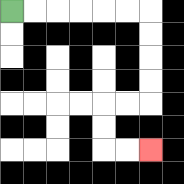{'start': '[0, 0]', 'end': '[6, 6]', 'path_directions': 'R,R,R,R,R,R,D,D,D,D,L,L,D,D,R,R', 'path_coordinates': '[[0, 0], [1, 0], [2, 0], [3, 0], [4, 0], [5, 0], [6, 0], [6, 1], [6, 2], [6, 3], [6, 4], [5, 4], [4, 4], [4, 5], [4, 6], [5, 6], [6, 6]]'}